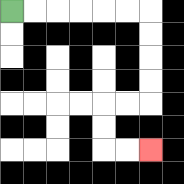{'start': '[0, 0]', 'end': '[6, 6]', 'path_directions': 'R,R,R,R,R,R,D,D,D,D,L,L,D,D,R,R', 'path_coordinates': '[[0, 0], [1, 0], [2, 0], [3, 0], [4, 0], [5, 0], [6, 0], [6, 1], [6, 2], [6, 3], [6, 4], [5, 4], [4, 4], [4, 5], [4, 6], [5, 6], [6, 6]]'}